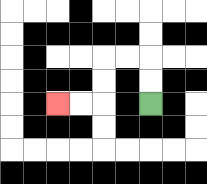{'start': '[6, 4]', 'end': '[2, 4]', 'path_directions': 'U,U,L,L,D,D,L,L', 'path_coordinates': '[[6, 4], [6, 3], [6, 2], [5, 2], [4, 2], [4, 3], [4, 4], [3, 4], [2, 4]]'}